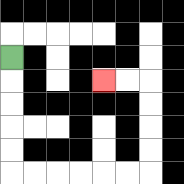{'start': '[0, 2]', 'end': '[4, 3]', 'path_directions': 'D,D,D,D,D,R,R,R,R,R,R,U,U,U,U,L,L', 'path_coordinates': '[[0, 2], [0, 3], [0, 4], [0, 5], [0, 6], [0, 7], [1, 7], [2, 7], [3, 7], [4, 7], [5, 7], [6, 7], [6, 6], [6, 5], [6, 4], [6, 3], [5, 3], [4, 3]]'}